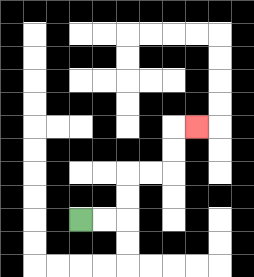{'start': '[3, 9]', 'end': '[8, 5]', 'path_directions': 'R,R,U,U,R,R,U,U,R', 'path_coordinates': '[[3, 9], [4, 9], [5, 9], [5, 8], [5, 7], [6, 7], [7, 7], [7, 6], [7, 5], [8, 5]]'}